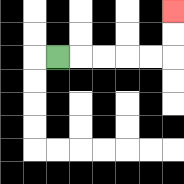{'start': '[2, 2]', 'end': '[7, 0]', 'path_directions': 'R,R,R,R,R,U,U', 'path_coordinates': '[[2, 2], [3, 2], [4, 2], [5, 2], [6, 2], [7, 2], [7, 1], [7, 0]]'}